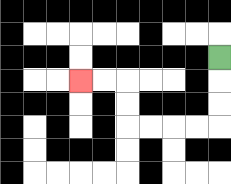{'start': '[9, 2]', 'end': '[3, 3]', 'path_directions': 'D,D,D,L,L,L,L,U,U,L,L', 'path_coordinates': '[[9, 2], [9, 3], [9, 4], [9, 5], [8, 5], [7, 5], [6, 5], [5, 5], [5, 4], [5, 3], [4, 3], [3, 3]]'}